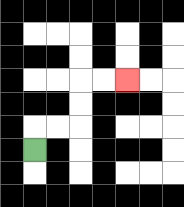{'start': '[1, 6]', 'end': '[5, 3]', 'path_directions': 'U,R,R,U,U,R,R', 'path_coordinates': '[[1, 6], [1, 5], [2, 5], [3, 5], [3, 4], [3, 3], [4, 3], [5, 3]]'}